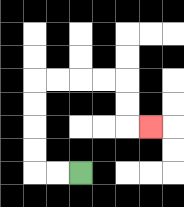{'start': '[3, 7]', 'end': '[6, 5]', 'path_directions': 'L,L,U,U,U,U,R,R,R,R,D,D,R', 'path_coordinates': '[[3, 7], [2, 7], [1, 7], [1, 6], [1, 5], [1, 4], [1, 3], [2, 3], [3, 3], [4, 3], [5, 3], [5, 4], [5, 5], [6, 5]]'}